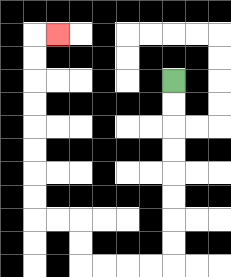{'start': '[7, 3]', 'end': '[2, 1]', 'path_directions': 'D,D,D,D,D,D,D,D,L,L,L,L,U,U,L,L,U,U,U,U,U,U,U,U,R', 'path_coordinates': '[[7, 3], [7, 4], [7, 5], [7, 6], [7, 7], [7, 8], [7, 9], [7, 10], [7, 11], [6, 11], [5, 11], [4, 11], [3, 11], [3, 10], [3, 9], [2, 9], [1, 9], [1, 8], [1, 7], [1, 6], [1, 5], [1, 4], [1, 3], [1, 2], [1, 1], [2, 1]]'}